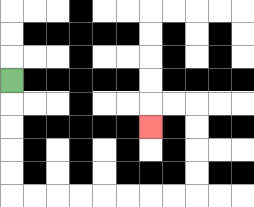{'start': '[0, 3]', 'end': '[6, 5]', 'path_directions': 'D,D,D,D,D,R,R,R,R,R,R,R,R,U,U,U,U,L,L,D', 'path_coordinates': '[[0, 3], [0, 4], [0, 5], [0, 6], [0, 7], [0, 8], [1, 8], [2, 8], [3, 8], [4, 8], [5, 8], [6, 8], [7, 8], [8, 8], [8, 7], [8, 6], [8, 5], [8, 4], [7, 4], [6, 4], [6, 5]]'}